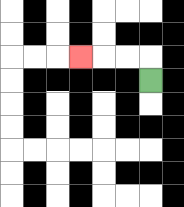{'start': '[6, 3]', 'end': '[3, 2]', 'path_directions': 'U,L,L,L', 'path_coordinates': '[[6, 3], [6, 2], [5, 2], [4, 2], [3, 2]]'}